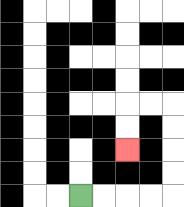{'start': '[3, 8]', 'end': '[5, 6]', 'path_directions': 'R,R,R,R,U,U,U,U,L,L,D,D', 'path_coordinates': '[[3, 8], [4, 8], [5, 8], [6, 8], [7, 8], [7, 7], [7, 6], [7, 5], [7, 4], [6, 4], [5, 4], [5, 5], [5, 6]]'}